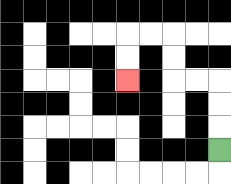{'start': '[9, 6]', 'end': '[5, 3]', 'path_directions': 'U,U,U,L,L,U,U,L,L,D,D', 'path_coordinates': '[[9, 6], [9, 5], [9, 4], [9, 3], [8, 3], [7, 3], [7, 2], [7, 1], [6, 1], [5, 1], [5, 2], [5, 3]]'}